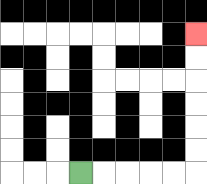{'start': '[3, 7]', 'end': '[8, 1]', 'path_directions': 'R,R,R,R,R,U,U,U,U,U,U', 'path_coordinates': '[[3, 7], [4, 7], [5, 7], [6, 7], [7, 7], [8, 7], [8, 6], [8, 5], [8, 4], [8, 3], [8, 2], [8, 1]]'}